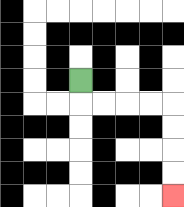{'start': '[3, 3]', 'end': '[7, 8]', 'path_directions': 'D,R,R,R,R,D,D,D,D', 'path_coordinates': '[[3, 3], [3, 4], [4, 4], [5, 4], [6, 4], [7, 4], [7, 5], [7, 6], [7, 7], [7, 8]]'}